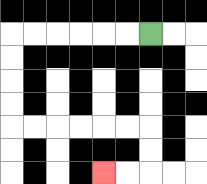{'start': '[6, 1]', 'end': '[4, 7]', 'path_directions': 'L,L,L,L,L,L,D,D,D,D,R,R,R,R,R,R,D,D,L,L', 'path_coordinates': '[[6, 1], [5, 1], [4, 1], [3, 1], [2, 1], [1, 1], [0, 1], [0, 2], [0, 3], [0, 4], [0, 5], [1, 5], [2, 5], [3, 5], [4, 5], [5, 5], [6, 5], [6, 6], [6, 7], [5, 7], [4, 7]]'}